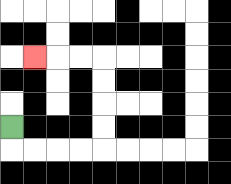{'start': '[0, 5]', 'end': '[1, 2]', 'path_directions': 'D,R,R,R,R,U,U,U,U,L,L,L', 'path_coordinates': '[[0, 5], [0, 6], [1, 6], [2, 6], [3, 6], [4, 6], [4, 5], [4, 4], [4, 3], [4, 2], [3, 2], [2, 2], [1, 2]]'}